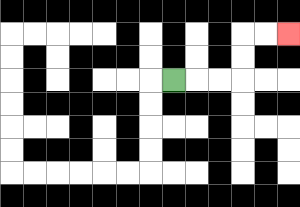{'start': '[7, 3]', 'end': '[12, 1]', 'path_directions': 'R,R,R,U,U,R,R', 'path_coordinates': '[[7, 3], [8, 3], [9, 3], [10, 3], [10, 2], [10, 1], [11, 1], [12, 1]]'}